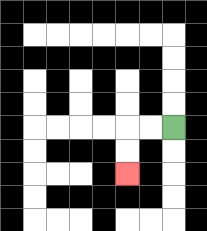{'start': '[7, 5]', 'end': '[5, 7]', 'path_directions': 'L,L,D,D', 'path_coordinates': '[[7, 5], [6, 5], [5, 5], [5, 6], [5, 7]]'}